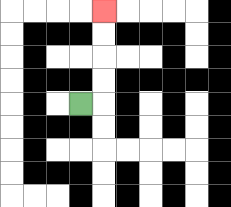{'start': '[3, 4]', 'end': '[4, 0]', 'path_directions': 'R,U,U,U,U', 'path_coordinates': '[[3, 4], [4, 4], [4, 3], [4, 2], [4, 1], [4, 0]]'}